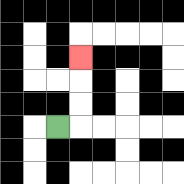{'start': '[2, 5]', 'end': '[3, 2]', 'path_directions': 'R,U,U,U', 'path_coordinates': '[[2, 5], [3, 5], [3, 4], [3, 3], [3, 2]]'}